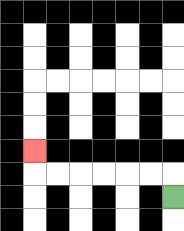{'start': '[7, 8]', 'end': '[1, 6]', 'path_directions': 'U,L,L,L,L,L,L,U', 'path_coordinates': '[[7, 8], [7, 7], [6, 7], [5, 7], [4, 7], [3, 7], [2, 7], [1, 7], [1, 6]]'}